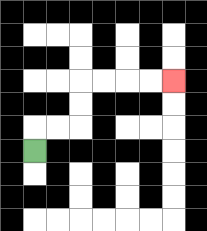{'start': '[1, 6]', 'end': '[7, 3]', 'path_directions': 'U,R,R,U,U,R,R,R,R', 'path_coordinates': '[[1, 6], [1, 5], [2, 5], [3, 5], [3, 4], [3, 3], [4, 3], [5, 3], [6, 3], [7, 3]]'}